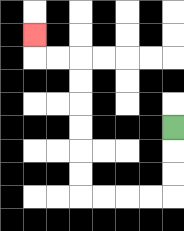{'start': '[7, 5]', 'end': '[1, 1]', 'path_directions': 'D,D,D,L,L,L,L,U,U,U,U,U,U,L,L,U', 'path_coordinates': '[[7, 5], [7, 6], [7, 7], [7, 8], [6, 8], [5, 8], [4, 8], [3, 8], [3, 7], [3, 6], [3, 5], [3, 4], [3, 3], [3, 2], [2, 2], [1, 2], [1, 1]]'}